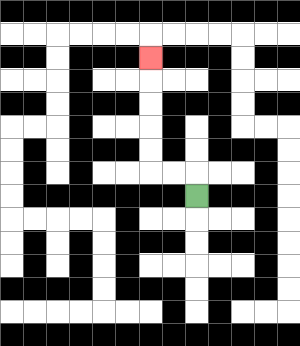{'start': '[8, 8]', 'end': '[6, 2]', 'path_directions': 'U,L,L,U,U,U,U,U', 'path_coordinates': '[[8, 8], [8, 7], [7, 7], [6, 7], [6, 6], [6, 5], [6, 4], [6, 3], [6, 2]]'}